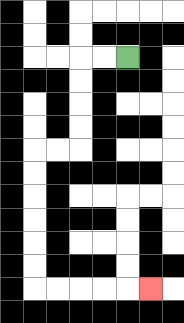{'start': '[5, 2]', 'end': '[6, 12]', 'path_directions': 'L,L,D,D,D,D,L,L,D,D,D,D,D,D,R,R,R,R,R', 'path_coordinates': '[[5, 2], [4, 2], [3, 2], [3, 3], [3, 4], [3, 5], [3, 6], [2, 6], [1, 6], [1, 7], [1, 8], [1, 9], [1, 10], [1, 11], [1, 12], [2, 12], [3, 12], [4, 12], [5, 12], [6, 12]]'}